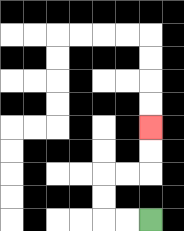{'start': '[6, 9]', 'end': '[6, 5]', 'path_directions': 'L,L,U,U,R,R,U,U', 'path_coordinates': '[[6, 9], [5, 9], [4, 9], [4, 8], [4, 7], [5, 7], [6, 7], [6, 6], [6, 5]]'}